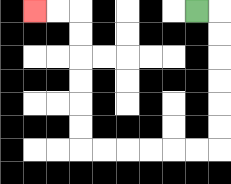{'start': '[8, 0]', 'end': '[1, 0]', 'path_directions': 'R,D,D,D,D,D,D,L,L,L,L,L,L,U,U,U,U,U,U,L,L', 'path_coordinates': '[[8, 0], [9, 0], [9, 1], [9, 2], [9, 3], [9, 4], [9, 5], [9, 6], [8, 6], [7, 6], [6, 6], [5, 6], [4, 6], [3, 6], [3, 5], [3, 4], [3, 3], [3, 2], [3, 1], [3, 0], [2, 0], [1, 0]]'}